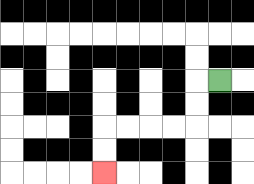{'start': '[9, 3]', 'end': '[4, 7]', 'path_directions': 'L,D,D,L,L,L,L,D,D', 'path_coordinates': '[[9, 3], [8, 3], [8, 4], [8, 5], [7, 5], [6, 5], [5, 5], [4, 5], [4, 6], [4, 7]]'}